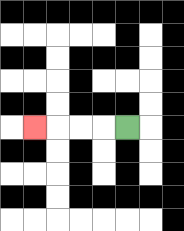{'start': '[5, 5]', 'end': '[1, 5]', 'path_directions': 'L,L,L,L', 'path_coordinates': '[[5, 5], [4, 5], [3, 5], [2, 5], [1, 5]]'}